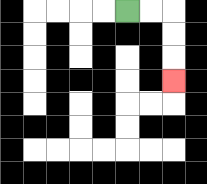{'start': '[5, 0]', 'end': '[7, 3]', 'path_directions': 'R,R,D,D,D', 'path_coordinates': '[[5, 0], [6, 0], [7, 0], [7, 1], [7, 2], [7, 3]]'}